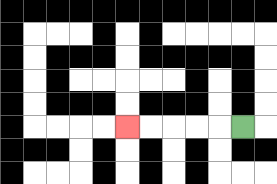{'start': '[10, 5]', 'end': '[5, 5]', 'path_directions': 'L,L,L,L,L', 'path_coordinates': '[[10, 5], [9, 5], [8, 5], [7, 5], [6, 5], [5, 5]]'}